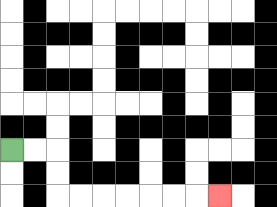{'start': '[0, 6]', 'end': '[9, 8]', 'path_directions': 'R,R,D,D,R,R,R,R,R,R,R', 'path_coordinates': '[[0, 6], [1, 6], [2, 6], [2, 7], [2, 8], [3, 8], [4, 8], [5, 8], [6, 8], [7, 8], [8, 8], [9, 8]]'}